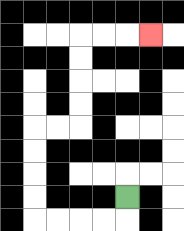{'start': '[5, 8]', 'end': '[6, 1]', 'path_directions': 'D,L,L,L,L,U,U,U,U,R,R,U,U,U,U,R,R,R', 'path_coordinates': '[[5, 8], [5, 9], [4, 9], [3, 9], [2, 9], [1, 9], [1, 8], [1, 7], [1, 6], [1, 5], [2, 5], [3, 5], [3, 4], [3, 3], [3, 2], [3, 1], [4, 1], [5, 1], [6, 1]]'}